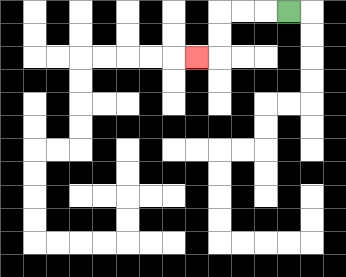{'start': '[12, 0]', 'end': '[8, 2]', 'path_directions': 'L,L,L,D,D,L', 'path_coordinates': '[[12, 0], [11, 0], [10, 0], [9, 0], [9, 1], [9, 2], [8, 2]]'}